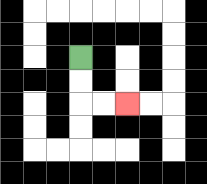{'start': '[3, 2]', 'end': '[5, 4]', 'path_directions': 'D,D,R,R', 'path_coordinates': '[[3, 2], [3, 3], [3, 4], [4, 4], [5, 4]]'}